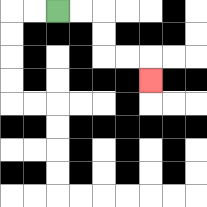{'start': '[2, 0]', 'end': '[6, 3]', 'path_directions': 'R,R,D,D,R,R,D', 'path_coordinates': '[[2, 0], [3, 0], [4, 0], [4, 1], [4, 2], [5, 2], [6, 2], [6, 3]]'}